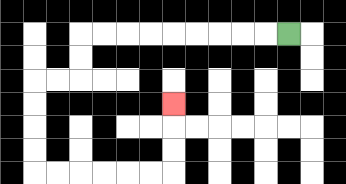{'start': '[12, 1]', 'end': '[7, 4]', 'path_directions': 'L,L,L,L,L,L,L,L,L,D,D,L,L,D,D,D,D,R,R,R,R,R,R,U,U,U', 'path_coordinates': '[[12, 1], [11, 1], [10, 1], [9, 1], [8, 1], [7, 1], [6, 1], [5, 1], [4, 1], [3, 1], [3, 2], [3, 3], [2, 3], [1, 3], [1, 4], [1, 5], [1, 6], [1, 7], [2, 7], [3, 7], [4, 7], [5, 7], [6, 7], [7, 7], [7, 6], [7, 5], [7, 4]]'}